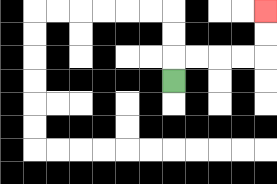{'start': '[7, 3]', 'end': '[11, 0]', 'path_directions': 'U,R,R,R,R,U,U', 'path_coordinates': '[[7, 3], [7, 2], [8, 2], [9, 2], [10, 2], [11, 2], [11, 1], [11, 0]]'}